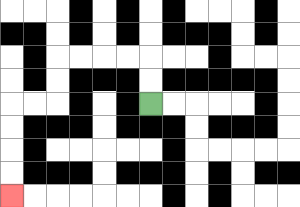{'start': '[6, 4]', 'end': '[0, 8]', 'path_directions': 'U,U,L,L,L,L,D,D,L,L,D,D,D,D', 'path_coordinates': '[[6, 4], [6, 3], [6, 2], [5, 2], [4, 2], [3, 2], [2, 2], [2, 3], [2, 4], [1, 4], [0, 4], [0, 5], [0, 6], [0, 7], [0, 8]]'}